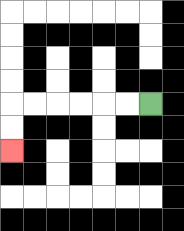{'start': '[6, 4]', 'end': '[0, 6]', 'path_directions': 'L,L,L,L,L,L,D,D', 'path_coordinates': '[[6, 4], [5, 4], [4, 4], [3, 4], [2, 4], [1, 4], [0, 4], [0, 5], [0, 6]]'}